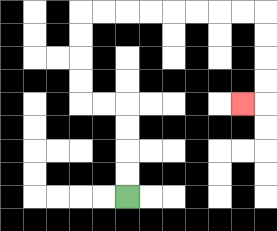{'start': '[5, 8]', 'end': '[10, 4]', 'path_directions': 'U,U,U,U,L,L,U,U,U,U,R,R,R,R,R,R,R,R,D,D,D,D,L', 'path_coordinates': '[[5, 8], [5, 7], [5, 6], [5, 5], [5, 4], [4, 4], [3, 4], [3, 3], [3, 2], [3, 1], [3, 0], [4, 0], [5, 0], [6, 0], [7, 0], [8, 0], [9, 0], [10, 0], [11, 0], [11, 1], [11, 2], [11, 3], [11, 4], [10, 4]]'}